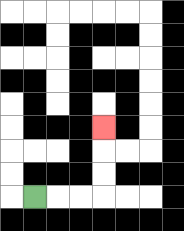{'start': '[1, 8]', 'end': '[4, 5]', 'path_directions': 'R,R,R,U,U,U', 'path_coordinates': '[[1, 8], [2, 8], [3, 8], [4, 8], [4, 7], [4, 6], [4, 5]]'}